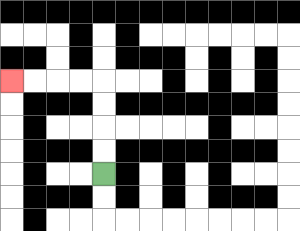{'start': '[4, 7]', 'end': '[0, 3]', 'path_directions': 'U,U,U,U,L,L,L,L', 'path_coordinates': '[[4, 7], [4, 6], [4, 5], [4, 4], [4, 3], [3, 3], [2, 3], [1, 3], [0, 3]]'}